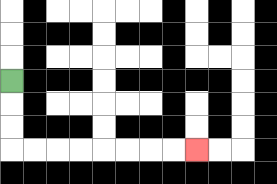{'start': '[0, 3]', 'end': '[8, 6]', 'path_directions': 'D,D,D,R,R,R,R,R,R,R,R', 'path_coordinates': '[[0, 3], [0, 4], [0, 5], [0, 6], [1, 6], [2, 6], [3, 6], [4, 6], [5, 6], [6, 6], [7, 6], [8, 6]]'}